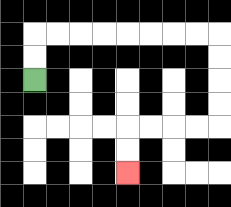{'start': '[1, 3]', 'end': '[5, 7]', 'path_directions': 'U,U,R,R,R,R,R,R,R,R,D,D,D,D,L,L,L,L,D,D', 'path_coordinates': '[[1, 3], [1, 2], [1, 1], [2, 1], [3, 1], [4, 1], [5, 1], [6, 1], [7, 1], [8, 1], [9, 1], [9, 2], [9, 3], [9, 4], [9, 5], [8, 5], [7, 5], [6, 5], [5, 5], [5, 6], [5, 7]]'}